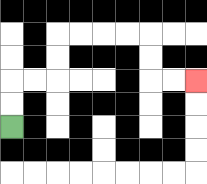{'start': '[0, 5]', 'end': '[8, 3]', 'path_directions': 'U,U,R,R,U,U,R,R,R,R,D,D,R,R', 'path_coordinates': '[[0, 5], [0, 4], [0, 3], [1, 3], [2, 3], [2, 2], [2, 1], [3, 1], [4, 1], [5, 1], [6, 1], [6, 2], [6, 3], [7, 3], [8, 3]]'}